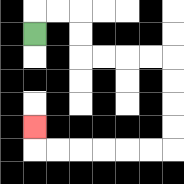{'start': '[1, 1]', 'end': '[1, 5]', 'path_directions': 'U,R,R,D,D,R,R,R,R,D,D,D,D,L,L,L,L,L,L,U', 'path_coordinates': '[[1, 1], [1, 0], [2, 0], [3, 0], [3, 1], [3, 2], [4, 2], [5, 2], [6, 2], [7, 2], [7, 3], [7, 4], [7, 5], [7, 6], [6, 6], [5, 6], [4, 6], [3, 6], [2, 6], [1, 6], [1, 5]]'}